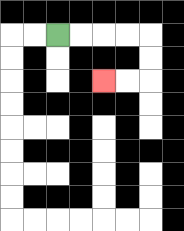{'start': '[2, 1]', 'end': '[4, 3]', 'path_directions': 'R,R,R,R,D,D,L,L', 'path_coordinates': '[[2, 1], [3, 1], [4, 1], [5, 1], [6, 1], [6, 2], [6, 3], [5, 3], [4, 3]]'}